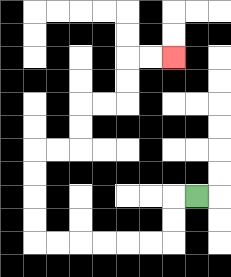{'start': '[8, 8]', 'end': '[7, 2]', 'path_directions': 'L,D,D,L,L,L,L,L,L,U,U,U,U,R,R,U,U,R,R,U,U,R,R', 'path_coordinates': '[[8, 8], [7, 8], [7, 9], [7, 10], [6, 10], [5, 10], [4, 10], [3, 10], [2, 10], [1, 10], [1, 9], [1, 8], [1, 7], [1, 6], [2, 6], [3, 6], [3, 5], [3, 4], [4, 4], [5, 4], [5, 3], [5, 2], [6, 2], [7, 2]]'}